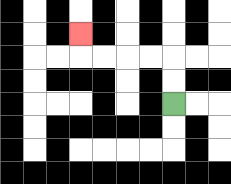{'start': '[7, 4]', 'end': '[3, 1]', 'path_directions': 'U,U,L,L,L,L,U', 'path_coordinates': '[[7, 4], [7, 3], [7, 2], [6, 2], [5, 2], [4, 2], [3, 2], [3, 1]]'}